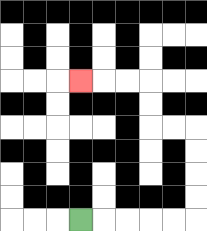{'start': '[3, 9]', 'end': '[3, 3]', 'path_directions': 'R,R,R,R,R,U,U,U,U,L,L,U,U,L,L,L', 'path_coordinates': '[[3, 9], [4, 9], [5, 9], [6, 9], [7, 9], [8, 9], [8, 8], [8, 7], [8, 6], [8, 5], [7, 5], [6, 5], [6, 4], [6, 3], [5, 3], [4, 3], [3, 3]]'}